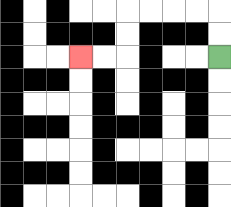{'start': '[9, 2]', 'end': '[3, 2]', 'path_directions': 'U,U,L,L,L,L,D,D,L,L', 'path_coordinates': '[[9, 2], [9, 1], [9, 0], [8, 0], [7, 0], [6, 0], [5, 0], [5, 1], [5, 2], [4, 2], [3, 2]]'}